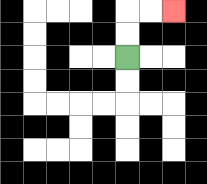{'start': '[5, 2]', 'end': '[7, 0]', 'path_directions': 'U,U,R,R', 'path_coordinates': '[[5, 2], [5, 1], [5, 0], [6, 0], [7, 0]]'}